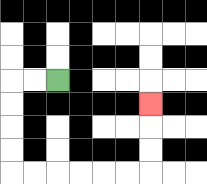{'start': '[2, 3]', 'end': '[6, 4]', 'path_directions': 'L,L,D,D,D,D,R,R,R,R,R,R,U,U,U', 'path_coordinates': '[[2, 3], [1, 3], [0, 3], [0, 4], [0, 5], [0, 6], [0, 7], [1, 7], [2, 7], [3, 7], [4, 7], [5, 7], [6, 7], [6, 6], [6, 5], [6, 4]]'}